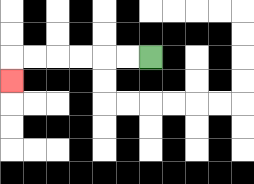{'start': '[6, 2]', 'end': '[0, 3]', 'path_directions': 'L,L,L,L,L,L,D', 'path_coordinates': '[[6, 2], [5, 2], [4, 2], [3, 2], [2, 2], [1, 2], [0, 2], [0, 3]]'}